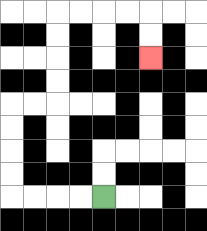{'start': '[4, 8]', 'end': '[6, 2]', 'path_directions': 'L,L,L,L,U,U,U,U,R,R,U,U,U,U,R,R,R,R,D,D', 'path_coordinates': '[[4, 8], [3, 8], [2, 8], [1, 8], [0, 8], [0, 7], [0, 6], [0, 5], [0, 4], [1, 4], [2, 4], [2, 3], [2, 2], [2, 1], [2, 0], [3, 0], [4, 0], [5, 0], [6, 0], [6, 1], [6, 2]]'}